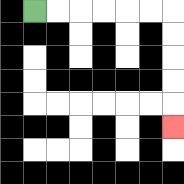{'start': '[1, 0]', 'end': '[7, 5]', 'path_directions': 'R,R,R,R,R,R,D,D,D,D,D', 'path_coordinates': '[[1, 0], [2, 0], [3, 0], [4, 0], [5, 0], [6, 0], [7, 0], [7, 1], [7, 2], [7, 3], [7, 4], [7, 5]]'}